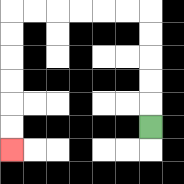{'start': '[6, 5]', 'end': '[0, 6]', 'path_directions': 'U,U,U,U,U,L,L,L,L,L,L,D,D,D,D,D,D', 'path_coordinates': '[[6, 5], [6, 4], [6, 3], [6, 2], [6, 1], [6, 0], [5, 0], [4, 0], [3, 0], [2, 0], [1, 0], [0, 0], [0, 1], [0, 2], [0, 3], [0, 4], [0, 5], [0, 6]]'}